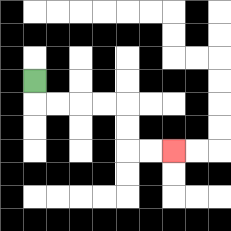{'start': '[1, 3]', 'end': '[7, 6]', 'path_directions': 'D,R,R,R,R,D,D,R,R', 'path_coordinates': '[[1, 3], [1, 4], [2, 4], [3, 4], [4, 4], [5, 4], [5, 5], [5, 6], [6, 6], [7, 6]]'}